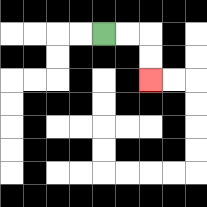{'start': '[4, 1]', 'end': '[6, 3]', 'path_directions': 'R,R,D,D', 'path_coordinates': '[[4, 1], [5, 1], [6, 1], [6, 2], [6, 3]]'}